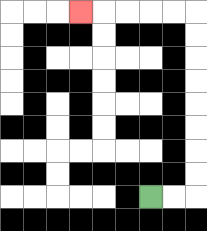{'start': '[6, 8]', 'end': '[3, 0]', 'path_directions': 'R,R,U,U,U,U,U,U,U,U,L,L,L,L,L', 'path_coordinates': '[[6, 8], [7, 8], [8, 8], [8, 7], [8, 6], [8, 5], [8, 4], [8, 3], [8, 2], [8, 1], [8, 0], [7, 0], [6, 0], [5, 0], [4, 0], [3, 0]]'}